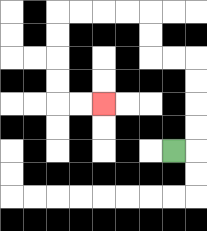{'start': '[7, 6]', 'end': '[4, 4]', 'path_directions': 'R,U,U,U,U,L,L,U,U,L,L,L,L,D,D,D,D,R,R', 'path_coordinates': '[[7, 6], [8, 6], [8, 5], [8, 4], [8, 3], [8, 2], [7, 2], [6, 2], [6, 1], [6, 0], [5, 0], [4, 0], [3, 0], [2, 0], [2, 1], [2, 2], [2, 3], [2, 4], [3, 4], [4, 4]]'}